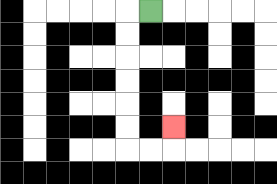{'start': '[6, 0]', 'end': '[7, 5]', 'path_directions': 'L,D,D,D,D,D,D,R,R,U', 'path_coordinates': '[[6, 0], [5, 0], [5, 1], [5, 2], [5, 3], [5, 4], [5, 5], [5, 6], [6, 6], [7, 6], [7, 5]]'}